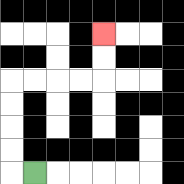{'start': '[1, 7]', 'end': '[4, 1]', 'path_directions': 'L,U,U,U,U,R,R,R,R,U,U', 'path_coordinates': '[[1, 7], [0, 7], [0, 6], [0, 5], [0, 4], [0, 3], [1, 3], [2, 3], [3, 3], [4, 3], [4, 2], [4, 1]]'}